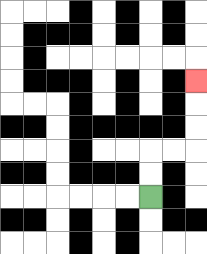{'start': '[6, 8]', 'end': '[8, 3]', 'path_directions': 'U,U,R,R,U,U,U', 'path_coordinates': '[[6, 8], [6, 7], [6, 6], [7, 6], [8, 6], [8, 5], [8, 4], [8, 3]]'}